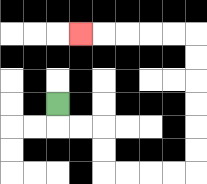{'start': '[2, 4]', 'end': '[3, 1]', 'path_directions': 'D,R,R,D,D,R,R,R,R,U,U,U,U,U,U,L,L,L,L,L', 'path_coordinates': '[[2, 4], [2, 5], [3, 5], [4, 5], [4, 6], [4, 7], [5, 7], [6, 7], [7, 7], [8, 7], [8, 6], [8, 5], [8, 4], [8, 3], [8, 2], [8, 1], [7, 1], [6, 1], [5, 1], [4, 1], [3, 1]]'}